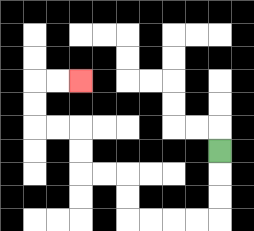{'start': '[9, 6]', 'end': '[3, 3]', 'path_directions': 'D,D,D,L,L,L,L,U,U,L,L,U,U,L,L,U,U,R,R', 'path_coordinates': '[[9, 6], [9, 7], [9, 8], [9, 9], [8, 9], [7, 9], [6, 9], [5, 9], [5, 8], [5, 7], [4, 7], [3, 7], [3, 6], [3, 5], [2, 5], [1, 5], [1, 4], [1, 3], [2, 3], [3, 3]]'}